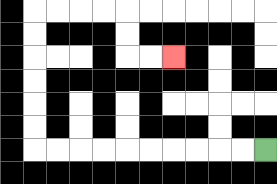{'start': '[11, 6]', 'end': '[7, 2]', 'path_directions': 'L,L,L,L,L,L,L,L,L,L,U,U,U,U,U,U,R,R,R,R,D,D,R,R', 'path_coordinates': '[[11, 6], [10, 6], [9, 6], [8, 6], [7, 6], [6, 6], [5, 6], [4, 6], [3, 6], [2, 6], [1, 6], [1, 5], [1, 4], [1, 3], [1, 2], [1, 1], [1, 0], [2, 0], [3, 0], [4, 0], [5, 0], [5, 1], [5, 2], [6, 2], [7, 2]]'}